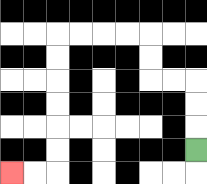{'start': '[8, 6]', 'end': '[0, 7]', 'path_directions': 'U,U,U,L,L,U,U,L,L,L,L,D,D,D,D,D,D,L,L', 'path_coordinates': '[[8, 6], [8, 5], [8, 4], [8, 3], [7, 3], [6, 3], [6, 2], [6, 1], [5, 1], [4, 1], [3, 1], [2, 1], [2, 2], [2, 3], [2, 4], [2, 5], [2, 6], [2, 7], [1, 7], [0, 7]]'}